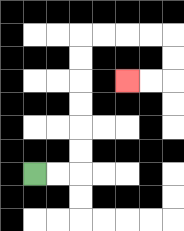{'start': '[1, 7]', 'end': '[5, 3]', 'path_directions': 'R,R,U,U,U,U,U,U,R,R,R,R,D,D,L,L', 'path_coordinates': '[[1, 7], [2, 7], [3, 7], [3, 6], [3, 5], [3, 4], [3, 3], [3, 2], [3, 1], [4, 1], [5, 1], [6, 1], [7, 1], [7, 2], [7, 3], [6, 3], [5, 3]]'}